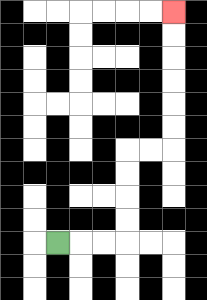{'start': '[2, 10]', 'end': '[7, 0]', 'path_directions': 'R,R,R,U,U,U,U,R,R,U,U,U,U,U,U', 'path_coordinates': '[[2, 10], [3, 10], [4, 10], [5, 10], [5, 9], [5, 8], [5, 7], [5, 6], [6, 6], [7, 6], [7, 5], [7, 4], [7, 3], [7, 2], [7, 1], [7, 0]]'}